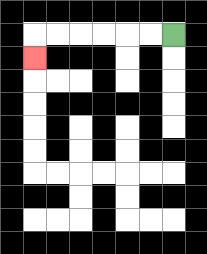{'start': '[7, 1]', 'end': '[1, 2]', 'path_directions': 'L,L,L,L,L,L,D', 'path_coordinates': '[[7, 1], [6, 1], [5, 1], [4, 1], [3, 1], [2, 1], [1, 1], [1, 2]]'}